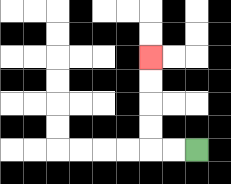{'start': '[8, 6]', 'end': '[6, 2]', 'path_directions': 'L,L,U,U,U,U', 'path_coordinates': '[[8, 6], [7, 6], [6, 6], [6, 5], [6, 4], [6, 3], [6, 2]]'}